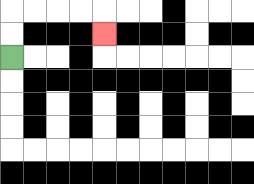{'start': '[0, 2]', 'end': '[4, 1]', 'path_directions': 'U,U,R,R,R,R,D', 'path_coordinates': '[[0, 2], [0, 1], [0, 0], [1, 0], [2, 0], [3, 0], [4, 0], [4, 1]]'}